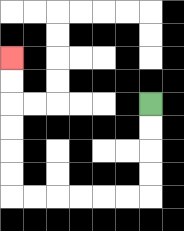{'start': '[6, 4]', 'end': '[0, 2]', 'path_directions': 'D,D,D,D,L,L,L,L,L,L,U,U,U,U,U,U', 'path_coordinates': '[[6, 4], [6, 5], [6, 6], [6, 7], [6, 8], [5, 8], [4, 8], [3, 8], [2, 8], [1, 8], [0, 8], [0, 7], [0, 6], [0, 5], [0, 4], [0, 3], [0, 2]]'}